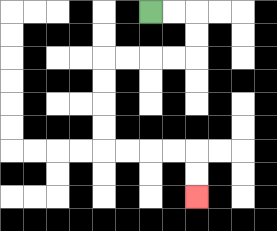{'start': '[6, 0]', 'end': '[8, 8]', 'path_directions': 'R,R,D,D,L,L,L,L,D,D,D,D,R,R,R,R,D,D', 'path_coordinates': '[[6, 0], [7, 0], [8, 0], [8, 1], [8, 2], [7, 2], [6, 2], [5, 2], [4, 2], [4, 3], [4, 4], [4, 5], [4, 6], [5, 6], [6, 6], [7, 6], [8, 6], [8, 7], [8, 8]]'}